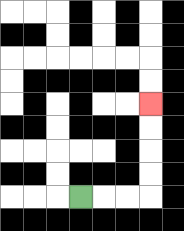{'start': '[3, 8]', 'end': '[6, 4]', 'path_directions': 'R,R,R,U,U,U,U', 'path_coordinates': '[[3, 8], [4, 8], [5, 8], [6, 8], [6, 7], [6, 6], [6, 5], [6, 4]]'}